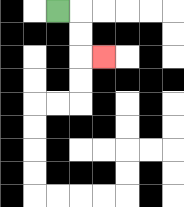{'start': '[2, 0]', 'end': '[4, 2]', 'path_directions': 'R,D,D,R', 'path_coordinates': '[[2, 0], [3, 0], [3, 1], [3, 2], [4, 2]]'}